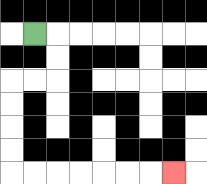{'start': '[1, 1]', 'end': '[7, 7]', 'path_directions': 'R,D,D,L,L,D,D,D,D,R,R,R,R,R,R,R', 'path_coordinates': '[[1, 1], [2, 1], [2, 2], [2, 3], [1, 3], [0, 3], [0, 4], [0, 5], [0, 6], [0, 7], [1, 7], [2, 7], [3, 7], [4, 7], [5, 7], [6, 7], [7, 7]]'}